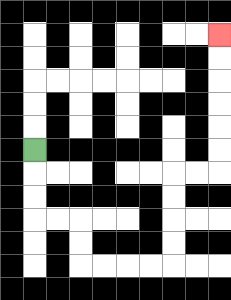{'start': '[1, 6]', 'end': '[9, 1]', 'path_directions': 'D,D,D,R,R,D,D,R,R,R,R,U,U,U,U,R,R,U,U,U,U,U,U', 'path_coordinates': '[[1, 6], [1, 7], [1, 8], [1, 9], [2, 9], [3, 9], [3, 10], [3, 11], [4, 11], [5, 11], [6, 11], [7, 11], [7, 10], [7, 9], [7, 8], [7, 7], [8, 7], [9, 7], [9, 6], [9, 5], [9, 4], [9, 3], [9, 2], [9, 1]]'}